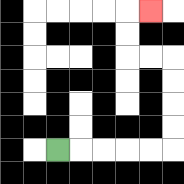{'start': '[2, 6]', 'end': '[6, 0]', 'path_directions': 'R,R,R,R,R,U,U,U,U,L,L,U,U,R', 'path_coordinates': '[[2, 6], [3, 6], [4, 6], [5, 6], [6, 6], [7, 6], [7, 5], [7, 4], [7, 3], [7, 2], [6, 2], [5, 2], [5, 1], [5, 0], [6, 0]]'}